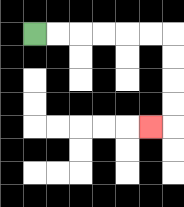{'start': '[1, 1]', 'end': '[6, 5]', 'path_directions': 'R,R,R,R,R,R,D,D,D,D,L', 'path_coordinates': '[[1, 1], [2, 1], [3, 1], [4, 1], [5, 1], [6, 1], [7, 1], [7, 2], [7, 3], [7, 4], [7, 5], [6, 5]]'}